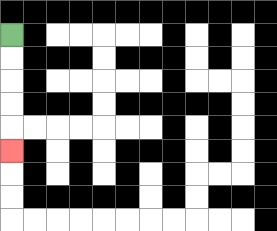{'start': '[0, 1]', 'end': '[0, 6]', 'path_directions': 'D,D,D,D,D', 'path_coordinates': '[[0, 1], [0, 2], [0, 3], [0, 4], [0, 5], [0, 6]]'}